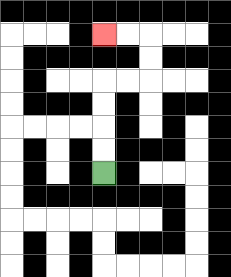{'start': '[4, 7]', 'end': '[4, 1]', 'path_directions': 'U,U,U,U,R,R,U,U,L,L', 'path_coordinates': '[[4, 7], [4, 6], [4, 5], [4, 4], [4, 3], [5, 3], [6, 3], [6, 2], [6, 1], [5, 1], [4, 1]]'}